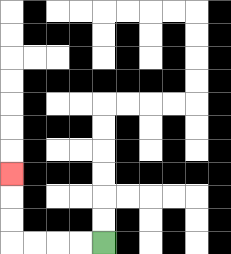{'start': '[4, 10]', 'end': '[0, 7]', 'path_directions': 'L,L,L,L,U,U,U', 'path_coordinates': '[[4, 10], [3, 10], [2, 10], [1, 10], [0, 10], [0, 9], [0, 8], [0, 7]]'}